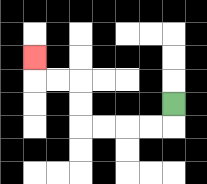{'start': '[7, 4]', 'end': '[1, 2]', 'path_directions': 'D,L,L,L,L,U,U,L,L,U', 'path_coordinates': '[[7, 4], [7, 5], [6, 5], [5, 5], [4, 5], [3, 5], [3, 4], [3, 3], [2, 3], [1, 3], [1, 2]]'}